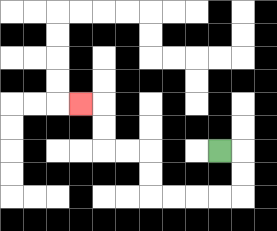{'start': '[9, 6]', 'end': '[3, 4]', 'path_directions': 'R,D,D,L,L,L,L,U,U,L,L,U,U,L', 'path_coordinates': '[[9, 6], [10, 6], [10, 7], [10, 8], [9, 8], [8, 8], [7, 8], [6, 8], [6, 7], [6, 6], [5, 6], [4, 6], [4, 5], [4, 4], [3, 4]]'}